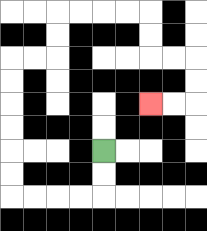{'start': '[4, 6]', 'end': '[6, 4]', 'path_directions': 'D,D,L,L,L,L,U,U,U,U,U,U,R,R,U,U,R,R,R,R,D,D,R,R,D,D,L,L', 'path_coordinates': '[[4, 6], [4, 7], [4, 8], [3, 8], [2, 8], [1, 8], [0, 8], [0, 7], [0, 6], [0, 5], [0, 4], [0, 3], [0, 2], [1, 2], [2, 2], [2, 1], [2, 0], [3, 0], [4, 0], [5, 0], [6, 0], [6, 1], [6, 2], [7, 2], [8, 2], [8, 3], [8, 4], [7, 4], [6, 4]]'}